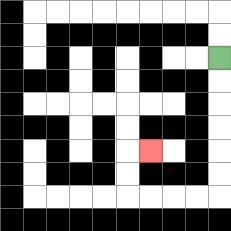{'start': '[9, 2]', 'end': '[6, 6]', 'path_directions': 'D,D,D,D,D,D,L,L,L,L,U,U,R', 'path_coordinates': '[[9, 2], [9, 3], [9, 4], [9, 5], [9, 6], [9, 7], [9, 8], [8, 8], [7, 8], [6, 8], [5, 8], [5, 7], [5, 6], [6, 6]]'}